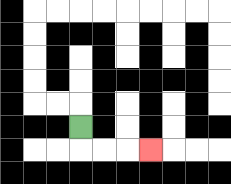{'start': '[3, 5]', 'end': '[6, 6]', 'path_directions': 'D,R,R,R', 'path_coordinates': '[[3, 5], [3, 6], [4, 6], [5, 6], [6, 6]]'}